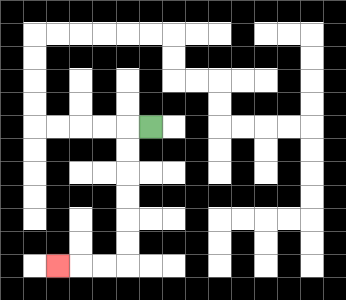{'start': '[6, 5]', 'end': '[2, 11]', 'path_directions': 'L,D,D,D,D,D,D,L,L,L', 'path_coordinates': '[[6, 5], [5, 5], [5, 6], [5, 7], [5, 8], [5, 9], [5, 10], [5, 11], [4, 11], [3, 11], [2, 11]]'}